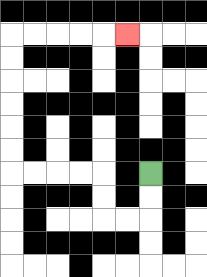{'start': '[6, 7]', 'end': '[5, 1]', 'path_directions': 'D,D,L,L,U,U,L,L,L,L,U,U,U,U,U,U,R,R,R,R,R', 'path_coordinates': '[[6, 7], [6, 8], [6, 9], [5, 9], [4, 9], [4, 8], [4, 7], [3, 7], [2, 7], [1, 7], [0, 7], [0, 6], [0, 5], [0, 4], [0, 3], [0, 2], [0, 1], [1, 1], [2, 1], [3, 1], [4, 1], [5, 1]]'}